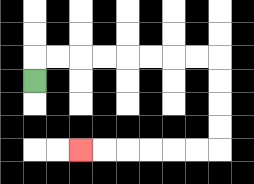{'start': '[1, 3]', 'end': '[3, 6]', 'path_directions': 'U,R,R,R,R,R,R,R,R,D,D,D,D,L,L,L,L,L,L', 'path_coordinates': '[[1, 3], [1, 2], [2, 2], [3, 2], [4, 2], [5, 2], [6, 2], [7, 2], [8, 2], [9, 2], [9, 3], [9, 4], [9, 5], [9, 6], [8, 6], [7, 6], [6, 6], [5, 6], [4, 6], [3, 6]]'}